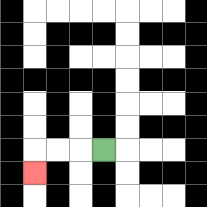{'start': '[4, 6]', 'end': '[1, 7]', 'path_directions': 'L,L,L,D', 'path_coordinates': '[[4, 6], [3, 6], [2, 6], [1, 6], [1, 7]]'}